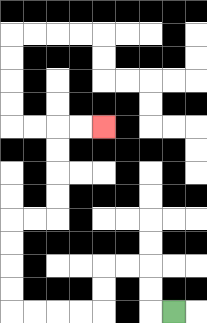{'start': '[7, 13]', 'end': '[4, 5]', 'path_directions': 'L,U,U,L,L,D,D,L,L,L,L,U,U,U,U,R,R,U,U,U,U,R,R', 'path_coordinates': '[[7, 13], [6, 13], [6, 12], [6, 11], [5, 11], [4, 11], [4, 12], [4, 13], [3, 13], [2, 13], [1, 13], [0, 13], [0, 12], [0, 11], [0, 10], [0, 9], [1, 9], [2, 9], [2, 8], [2, 7], [2, 6], [2, 5], [3, 5], [4, 5]]'}